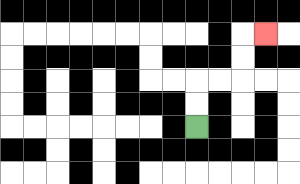{'start': '[8, 5]', 'end': '[11, 1]', 'path_directions': 'U,U,R,R,U,U,R', 'path_coordinates': '[[8, 5], [8, 4], [8, 3], [9, 3], [10, 3], [10, 2], [10, 1], [11, 1]]'}